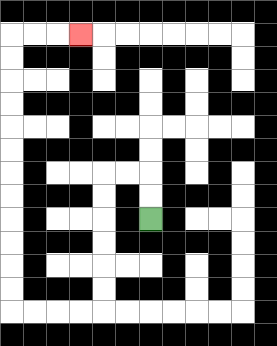{'start': '[6, 9]', 'end': '[3, 1]', 'path_directions': 'U,U,L,L,D,D,D,D,D,D,L,L,L,L,U,U,U,U,U,U,U,U,U,U,U,U,R,R,R', 'path_coordinates': '[[6, 9], [6, 8], [6, 7], [5, 7], [4, 7], [4, 8], [4, 9], [4, 10], [4, 11], [4, 12], [4, 13], [3, 13], [2, 13], [1, 13], [0, 13], [0, 12], [0, 11], [0, 10], [0, 9], [0, 8], [0, 7], [0, 6], [0, 5], [0, 4], [0, 3], [0, 2], [0, 1], [1, 1], [2, 1], [3, 1]]'}